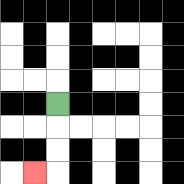{'start': '[2, 4]', 'end': '[1, 7]', 'path_directions': 'D,D,D,L', 'path_coordinates': '[[2, 4], [2, 5], [2, 6], [2, 7], [1, 7]]'}